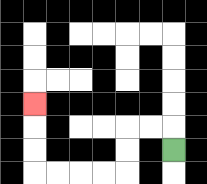{'start': '[7, 6]', 'end': '[1, 4]', 'path_directions': 'U,L,L,D,D,L,L,L,L,U,U,U', 'path_coordinates': '[[7, 6], [7, 5], [6, 5], [5, 5], [5, 6], [5, 7], [4, 7], [3, 7], [2, 7], [1, 7], [1, 6], [1, 5], [1, 4]]'}